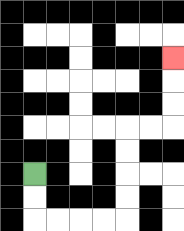{'start': '[1, 7]', 'end': '[7, 2]', 'path_directions': 'D,D,R,R,R,R,U,U,U,U,R,R,U,U,U', 'path_coordinates': '[[1, 7], [1, 8], [1, 9], [2, 9], [3, 9], [4, 9], [5, 9], [5, 8], [5, 7], [5, 6], [5, 5], [6, 5], [7, 5], [7, 4], [7, 3], [7, 2]]'}